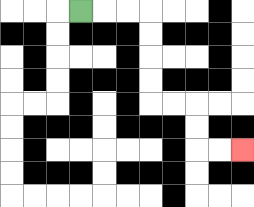{'start': '[3, 0]', 'end': '[10, 6]', 'path_directions': 'R,R,R,D,D,D,D,R,R,D,D,R,R', 'path_coordinates': '[[3, 0], [4, 0], [5, 0], [6, 0], [6, 1], [6, 2], [6, 3], [6, 4], [7, 4], [8, 4], [8, 5], [8, 6], [9, 6], [10, 6]]'}